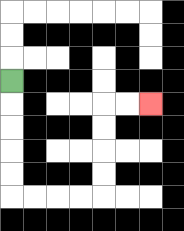{'start': '[0, 3]', 'end': '[6, 4]', 'path_directions': 'D,D,D,D,D,R,R,R,R,U,U,U,U,R,R', 'path_coordinates': '[[0, 3], [0, 4], [0, 5], [0, 6], [0, 7], [0, 8], [1, 8], [2, 8], [3, 8], [4, 8], [4, 7], [4, 6], [4, 5], [4, 4], [5, 4], [6, 4]]'}